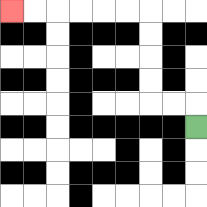{'start': '[8, 5]', 'end': '[0, 0]', 'path_directions': 'U,L,L,U,U,U,U,L,L,L,L,L,L', 'path_coordinates': '[[8, 5], [8, 4], [7, 4], [6, 4], [6, 3], [6, 2], [6, 1], [6, 0], [5, 0], [4, 0], [3, 0], [2, 0], [1, 0], [0, 0]]'}